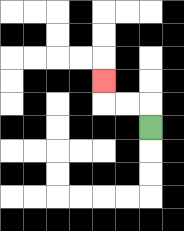{'start': '[6, 5]', 'end': '[4, 3]', 'path_directions': 'U,L,L,U', 'path_coordinates': '[[6, 5], [6, 4], [5, 4], [4, 4], [4, 3]]'}